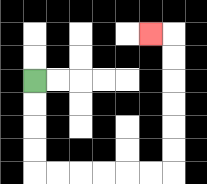{'start': '[1, 3]', 'end': '[6, 1]', 'path_directions': 'D,D,D,D,R,R,R,R,R,R,U,U,U,U,U,U,L', 'path_coordinates': '[[1, 3], [1, 4], [1, 5], [1, 6], [1, 7], [2, 7], [3, 7], [4, 7], [5, 7], [6, 7], [7, 7], [7, 6], [7, 5], [7, 4], [7, 3], [7, 2], [7, 1], [6, 1]]'}